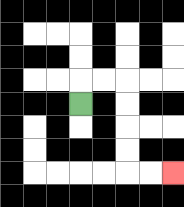{'start': '[3, 4]', 'end': '[7, 7]', 'path_directions': 'U,R,R,D,D,D,D,R,R', 'path_coordinates': '[[3, 4], [3, 3], [4, 3], [5, 3], [5, 4], [5, 5], [5, 6], [5, 7], [6, 7], [7, 7]]'}